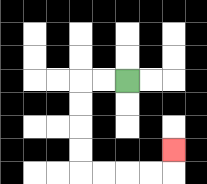{'start': '[5, 3]', 'end': '[7, 6]', 'path_directions': 'L,L,D,D,D,D,R,R,R,R,U', 'path_coordinates': '[[5, 3], [4, 3], [3, 3], [3, 4], [3, 5], [3, 6], [3, 7], [4, 7], [5, 7], [6, 7], [7, 7], [7, 6]]'}